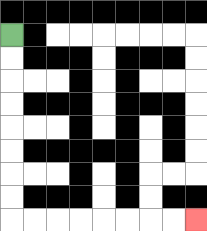{'start': '[0, 1]', 'end': '[8, 9]', 'path_directions': 'D,D,D,D,D,D,D,D,R,R,R,R,R,R,R,R', 'path_coordinates': '[[0, 1], [0, 2], [0, 3], [0, 4], [0, 5], [0, 6], [0, 7], [0, 8], [0, 9], [1, 9], [2, 9], [3, 9], [4, 9], [5, 9], [6, 9], [7, 9], [8, 9]]'}